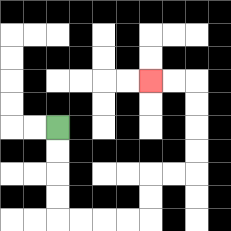{'start': '[2, 5]', 'end': '[6, 3]', 'path_directions': 'D,D,D,D,R,R,R,R,U,U,R,R,U,U,U,U,L,L', 'path_coordinates': '[[2, 5], [2, 6], [2, 7], [2, 8], [2, 9], [3, 9], [4, 9], [5, 9], [6, 9], [6, 8], [6, 7], [7, 7], [8, 7], [8, 6], [8, 5], [8, 4], [8, 3], [7, 3], [6, 3]]'}